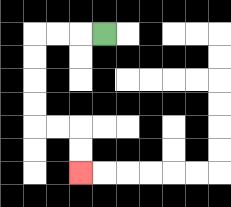{'start': '[4, 1]', 'end': '[3, 7]', 'path_directions': 'L,L,L,D,D,D,D,R,R,D,D', 'path_coordinates': '[[4, 1], [3, 1], [2, 1], [1, 1], [1, 2], [1, 3], [1, 4], [1, 5], [2, 5], [3, 5], [3, 6], [3, 7]]'}